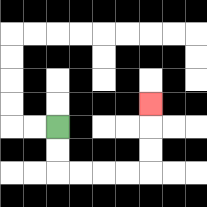{'start': '[2, 5]', 'end': '[6, 4]', 'path_directions': 'D,D,R,R,R,R,U,U,U', 'path_coordinates': '[[2, 5], [2, 6], [2, 7], [3, 7], [4, 7], [5, 7], [6, 7], [6, 6], [6, 5], [6, 4]]'}